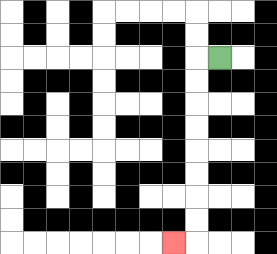{'start': '[9, 2]', 'end': '[7, 10]', 'path_directions': 'L,D,D,D,D,D,D,D,D,L', 'path_coordinates': '[[9, 2], [8, 2], [8, 3], [8, 4], [8, 5], [8, 6], [8, 7], [8, 8], [8, 9], [8, 10], [7, 10]]'}